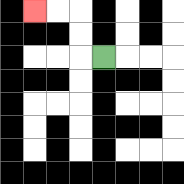{'start': '[4, 2]', 'end': '[1, 0]', 'path_directions': 'L,U,U,L,L', 'path_coordinates': '[[4, 2], [3, 2], [3, 1], [3, 0], [2, 0], [1, 0]]'}